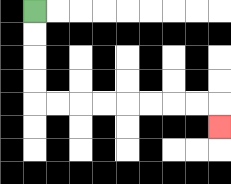{'start': '[1, 0]', 'end': '[9, 5]', 'path_directions': 'D,D,D,D,R,R,R,R,R,R,R,R,D', 'path_coordinates': '[[1, 0], [1, 1], [1, 2], [1, 3], [1, 4], [2, 4], [3, 4], [4, 4], [5, 4], [6, 4], [7, 4], [8, 4], [9, 4], [9, 5]]'}